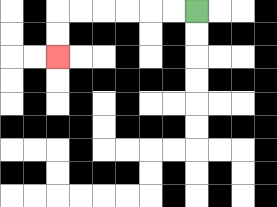{'start': '[8, 0]', 'end': '[2, 2]', 'path_directions': 'L,L,L,L,L,L,D,D', 'path_coordinates': '[[8, 0], [7, 0], [6, 0], [5, 0], [4, 0], [3, 0], [2, 0], [2, 1], [2, 2]]'}